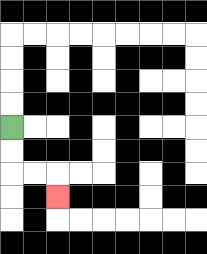{'start': '[0, 5]', 'end': '[2, 8]', 'path_directions': 'D,D,R,R,D', 'path_coordinates': '[[0, 5], [0, 6], [0, 7], [1, 7], [2, 7], [2, 8]]'}